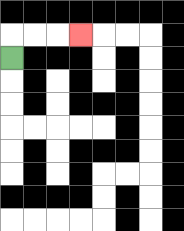{'start': '[0, 2]', 'end': '[3, 1]', 'path_directions': 'U,R,R,R', 'path_coordinates': '[[0, 2], [0, 1], [1, 1], [2, 1], [3, 1]]'}